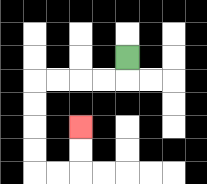{'start': '[5, 2]', 'end': '[3, 5]', 'path_directions': 'D,L,L,L,L,D,D,D,D,R,R,U,U', 'path_coordinates': '[[5, 2], [5, 3], [4, 3], [3, 3], [2, 3], [1, 3], [1, 4], [1, 5], [1, 6], [1, 7], [2, 7], [3, 7], [3, 6], [3, 5]]'}